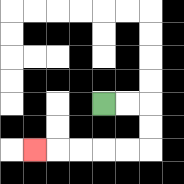{'start': '[4, 4]', 'end': '[1, 6]', 'path_directions': 'R,R,D,D,L,L,L,L,L', 'path_coordinates': '[[4, 4], [5, 4], [6, 4], [6, 5], [6, 6], [5, 6], [4, 6], [3, 6], [2, 6], [1, 6]]'}